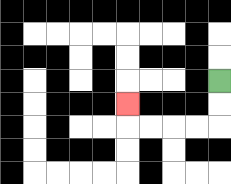{'start': '[9, 3]', 'end': '[5, 4]', 'path_directions': 'D,D,L,L,L,L,U', 'path_coordinates': '[[9, 3], [9, 4], [9, 5], [8, 5], [7, 5], [6, 5], [5, 5], [5, 4]]'}